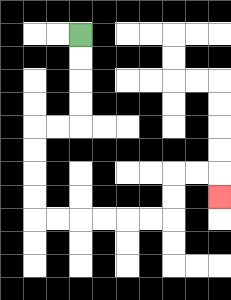{'start': '[3, 1]', 'end': '[9, 8]', 'path_directions': 'D,D,D,D,L,L,D,D,D,D,R,R,R,R,R,R,U,U,R,R,D', 'path_coordinates': '[[3, 1], [3, 2], [3, 3], [3, 4], [3, 5], [2, 5], [1, 5], [1, 6], [1, 7], [1, 8], [1, 9], [2, 9], [3, 9], [4, 9], [5, 9], [6, 9], [7, 9], [7, 8], [7, 7], [8, 7], [9, 7], [9, 8]]'}